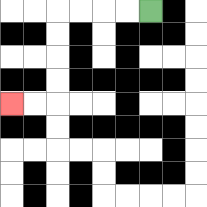{'start': '[6, 0]', 'end': '[0, 4]', 'path_directions': 'L,L,L,L,D,D,D,D,L,L', 'path_coordinates': '[[6, 0], [5, 0], [4, 0], [3, 0], [2, 0], [2, 1], [2, 2], [2, 3], [2, 4], [1, 4], [0, 4]]'}